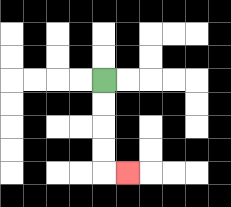{'start': '[4, 3]', 'end': '[5, 7]', 'path_directions': 'D,D,D,D,R', 'path_coordinates': '[[4, 3], [4, 4], [4, 5], [4, 6], [4, 7], [5, 7]]'}